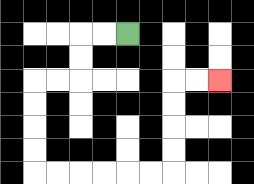{'start': '[5, 1]', 'end': '[9, 3]', 'path_directions': 'L,L,D,D,L,L,D,D,D,D,R,R,R,R,R,R,U,U,U,U,R,R', 'path_coordinates': '[[5, 1], [4, 1], [3, 1], [3, 2], [3, 3], [2, 3], [1, 3], [1, 4], [1, 5], [1, 6], [1, 7], [2, 7], [3, 7], [4, 7], [5, 7], [6, 7], [7, 7], [7, 6], [7, 5], [7, 4], [7, 3], [8, 3], [9, 3]]'}